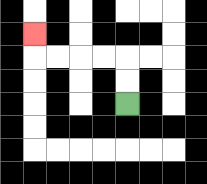{'start': '[5, 4]', 'end': '[1, 1]', 'path_directions': 'U,U,L,L,L,L,U', 'path_coordinates': '[[5, 4], [5, 3], [5, 2], [4, 2], [3, 2], [2, 2], [1, 2], [1, 1]]'}